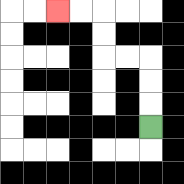{'start': '[6, 5]', 'end': '[2, 0]', 'path_directions': 'U,U,U,L,L,U,U,L,L', 'path_coordinates': '[[6, 5], [6, 4], [6, 3], [6, 2], [5, 2], [4, 2], [4, 1], [4, 0], [3, 0], [2, 0]]'}